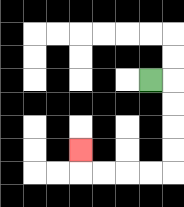{'start': '[6, 3]', 'end': '[3, 6]', 'path_directions': 'R,D,D,D,D,L,L,L,L,U', 'path_coordinates': '[[6, 3], [7, 3], [7, 4], [7, 5], [7, 6], [7, 7], [6, 7], [5, 7], [4, 7], [3, 7], [3, 6]]'}